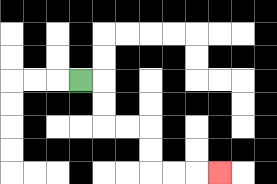{'start': '[3, 3]', 'end': '[9, 7]', 'path_directions': 'R,D,D,R,R,D,D,R,R,R', 'path_coordinates': '[[3, 3], [4, 3], [4, 4], [4, 5], [5, 5], [6, 5], [6, 6], [6, 7], [7, 7], [8, 7], [9, 7]]'}